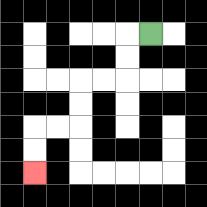{'start': '[6, 1]', 'end': '[1, 7]', 'path_directions': 'L,D,D,L,L,D,D,L,L,D,D', 'path_coordinates': '[[6, 1], [5, 1], [5, 2], [5, 3], [4, 3], [3, 3], [3, 4], [3, 5], [2, 5], [1, 5], [1, 6], [1, 7]]'}